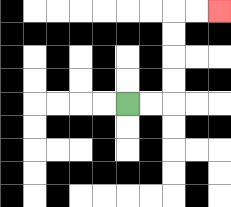{'start': '[5, 4]', 'end': '[9, 0]', 'path_directions': 'R,R,U,U,U,U,R,R', 'path_coordinates': '[[5, 4], [6, 4], [7, 4], [7, 3], [7, 2], [7, 1], [7, 0], [8, 0], [9, 0]]'}